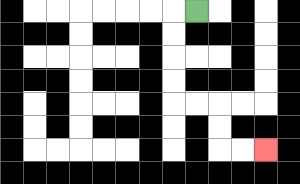{'start': '[8, 0]', 'end': '[11, 6]', 'path_directions': 'L,D,D,D,D,R,R,D,D,R,R', 'path_coordinates': '[[8, 0], [7, 0], [7, 1], [7, 2], [7, 3], [7, 4], [8, 4], [9, 4], [9, 5], [9, 6], [10, 6], [11, 6]]'}